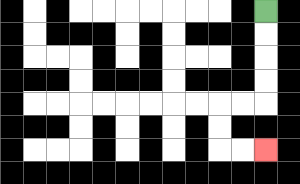{'start': '[11, 0]', 'end': '[11, 6]', 'path_directions': 'D,D,D,D,L,L,D,D,R,R', 'path_coordinates': '[[11, 0], [11, 1], [11, 2], [11, 3], [11, 4], [10, 4], [9, 4], [9, 5], [9, 6], [10, 6], [11, 6]]'}